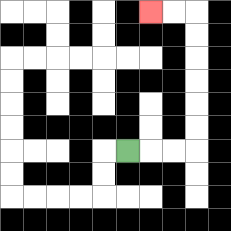{'start': '[5, 6]', 'end': '[6, 0]', 'path_directions': 'R,R,R,U,U,U,U,U,U,L,L', 'path_coordinates': '[[5, 6], [6, 6], [7, 6], [8, 6], [8, 5], [8, 4], [8, 3], [8, 2], [8, 1], [8, 0], [7, 0], [6, 0]]'}